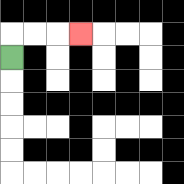{'start': '[0, 2]', 'end': '[3, 1]', 'path_directions': 'U,R,R,R', 'path_coordinates': '[[0, 2], [0, 1], [1, 1], [2, 1], [3, 1]]'}